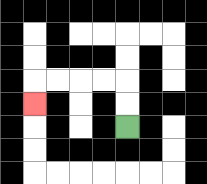{'start': '[5, 5]', 'end': '[1, 4]', 'path_directions': 'U,U,L,L,L,L,D', 'path_coordinates': '[[5, 5], [5, 4], [5, 3], [4, 3], [3, 3], [2, 3], [1, 3], [1, 4]]'}